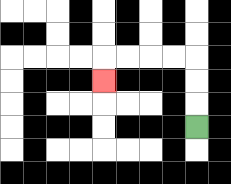{'start': '[8, 5]', 'end': '[4, 3]', 'path_directions': 'U,U,U,L,L,L,L,D', 'path_coordinates': '[[8, 5], [8, 4], [8, 3], [8, 2], [7, 2], [6, 2], [5, 2], [4, 2], [4, 3]]'}